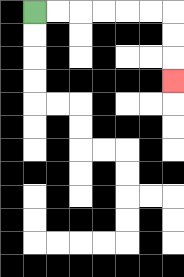{'start': '[1, 0]', 'end': '[7, 3]', 'path_directions': 'R,R,R,R,R,R,D,D,D', 'path_coordinates': '[[1, 0], [2, 0], [3, 0], [4, 0], [5, 0], [6, 0], [7, 0], [7, 1], [7, 2], [7, 3]]'}